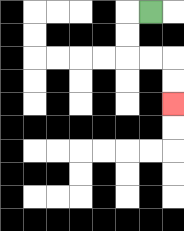{'start': '[6, 0]', 'end': '[7, 4]', 'path_directions': 'L,D,D,R,R,D,D', 'path_coordinates': '[[6, 0], [5, 0], [5, 1], [5, 2], [6, 2], [7, 2], [7, 3], [7, 4]]'}